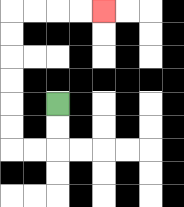{'start': '[2, 4]', 'end': '[4, 0]', 'path_directions': 'D,D,L,L,U,U,U,U,U,U,R,R,R,R', 'path_coordinates': '[[2, 4], [2, 5], [2, 6], [1, 6], [0, 6], [0, 5], [0, 4], [0, 3], [0, 2], [0, 1], [0, 0], [1, 0], [2, 0], [3, 0], [4, 0]]'}